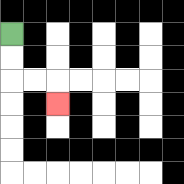{'start': '[0, 1]', 'end': '[2, 4]', 'path_directions': 'D,D,R,R,D', 'path_coordinates': '[[0, 1], [0, 2], [0, 3], [1, 3], [2, 3], [2, 4]]'}